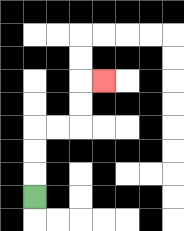{'start': '[1, 8]', 'end': '[4, 3]', 'path_directions': 'U,U,U,R,R,U,U,R', 'path_coordinates': '[[1, 8], [1, 7], [1, 6], [1, 5], [2, 5], [3, 5], [3, 4], [3, 3], [4, 3]]'}